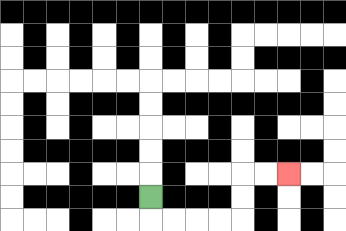{'start': '[6, 8]', 'end': '[12, 7]', 'path_directions': 'D,R,R,R,R,U,U,R,R', 'path_coordinates': '[[6, 8], [6, 9], [7, 9], [8, 9], [9, 9], [10, 9], [10, 8], [10, 7], [11, 7], [12, 7]]'}